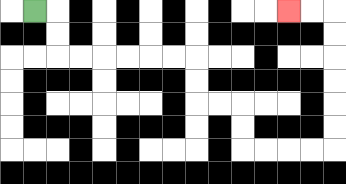{'start': '[1, 0]', 'end': '[12, 0]', 'path_directions': 'R,D,D,R,R,R,R,R,R,D,D,R,R,D,D,R,R,R,R,U,U,U,U,U,U,L,L', 'path_coordinates': '[[1, 0], [2, 0], [2, 1], [2, 2], [3, 2], [4, 2], [5, 2], [6, 2], [7, 2], [8, 2], [8, 3], [8, 4], [9, 4], [10, 4], [10, 5], [10, 6], [11, 6], [12, 6], [13, 6], [14, 6], [14, 5], [14, 4], [14, 3], [14, 2], [14, 1], [14, 0], [13, 0], [12, 0]]'}